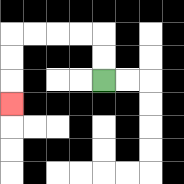{'start': '[4, 3]', 'end': '[0, 4]', 'path_directions': 'U,U,L,L,L,L,D,D,D', 'path_coordinates': '[[4, 3], [4, 2], [4, 1], [3, 1], [2, 1], [1, 1], [0, 1], [0, 2], [0, 3], [0, 4]]'}